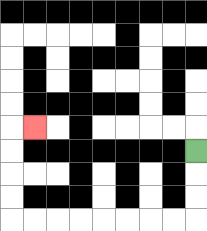{'start': '[8, 6]', 'end': '[1, 5]', 'path_directions': 'D,D,D,L,L,L,L,L,L,L,L,U,U,U,U,R', 'path_coordinates': '[[8, 6], [8, 7], [8, 8], [8, 9], [7, 9], [6, 9], [5, 9], [4, 9], [3, 9], [2, 9], [1, 9], [0, 9], [0, 8], [0, 7], [0, 6], [0, 5], [1, 5]]'}